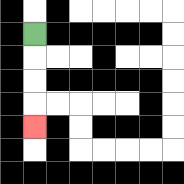{'start': '[1, 1]', 'end': '[1, 5]', 'path_directions': 'D,D,D,D', 'path_coordinates': '[[1, 1], [1, 2], [1, 3], [1, 4], [1, 5]]'}